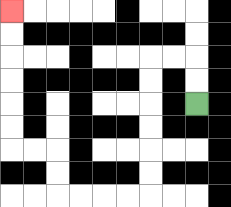{'start': '[8, 4]', 'end': '[0, 0]', 'path_directions': 'U,U,L,L,D,D,D,D,D,D,L,L,L,L,U,U,L,L,U,U,U,U,U,U', 'path_coordinates': '[[8, 4], [8, 3], [8, 2], [7, 2], [6, 2], [6, 3], [6, 4], [6, 5], [6, 6], [6, 7], [6, 8], [5, 8], [4, 8], [3, 8], [2, 8], [2, 7], [2, 6], [1, 6], [0, 6], [0, 5], [0, 4], [0, 3], [0, 2], [0, 1], [0, 0]]'}